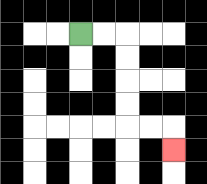{'start': '[3, 1]', 'end': '[7, 6]', 'path_directions': 'R,R,D,D,D,D,R,R,D', 'path_coordinates': '[[3, 1], [4, 1], [5, 1], [5, 2], [5, 3], [5, 4], [5, 5], [6, 5], [7, 5], [7, 6]]'}